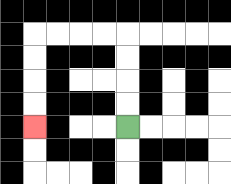{'start': '[5, 5]', 'end': '[1, 5]', 'path_directions': 'U,U,U,U,L,L,L,L,D,D,D,D', 'path_coordinates': '[[5, 5], [5, 4], [5, 3], [5, 2], [5, 1], [4, 1], [3, 1], [2, 1], [1, 1], [1, 2], [1, 3], [1, 4], [1, 5]]'}